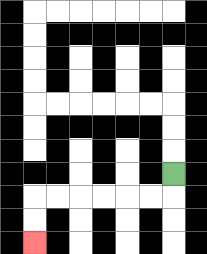{'start': '[7, 7]', 'end': '[1, 10]', 'path_directions': 'D,L,L,L,L,L,L,D,D', 'path_coordinates': '[[7, 7], [7, 8], [6, 8], [5, 8], [4, 8], [3, 8], [2, 8], [1, 8], [1, 9], [1, 10]]'}